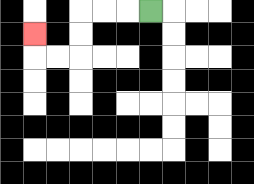{'start': '[6, 0]', 'end': '[1, 1]', 'path_directions': 'L,L,L,D,D,L,L,U', 'path_coordinates': '[[6, 0], [5, 0], [4, 0], [3, 0], [3, 1], [3, 2], [2, 2], [1, 2], [1, 1]]'}